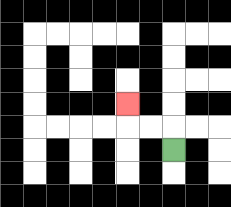{'start': '[7, 6]', 'end': '[5, 4]', 'path_directions': 'U,L,L,U', 'path_coordinates': '[[7, 6], [7, 5], [6, 5], [5, 5], [5, 4]]'}